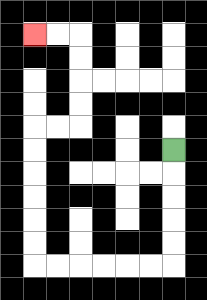{'start': '[7, 6]', 'end': '[1, 1]', 'path_directions': 'D,D,D,D,D,L,L,L,L,L,L,U,U,U,U,U,U,R,R,U,U,U,U,L,L', 'path_coordinates': '[[7, 6], [7, 7], [7, 8], [7, 9], [7, 10], [7, 11], [6, 11], [5, 11], [4, 11], [3, 11], [2, 11], [1, 11], [1, 10], [1, 9], [1, 8], [1, 7], [1, 6], [1, 5], [2, 5], [3, 5], [3, 4], [3, 3], [3, 2], [3, 1], [2, 1], [1, 1]]'}